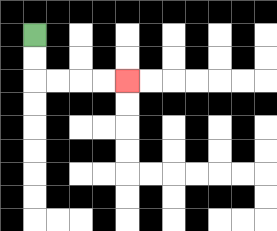{'start': '[1, 1]', 'end': '[5, 3]', 'path_directions': 'D,D,R,R,R,R', 'path_coordinates': '[[1, 1], [1, 2], [1, 3], [2, 3], [3, 3], [4, 3], [5, 3]]'}